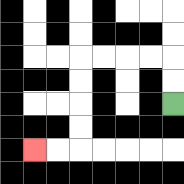{'start': '[7, 4]', 'end': '[1, 6]', 'path_directions': 'U,U,L,L,L,L,D,D,D,D,L,L', 'path_coordinates': '[[7, 4], [7, 3], [7, 2], [6, 2], [5, 2], [4, 2], [3, 2], [3, 3], [3, 4], [3, 5], [3, 6], [2, 6], [1, 6]]'}